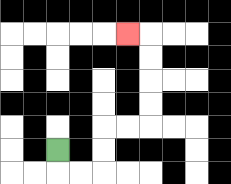{'start': '[2, 6]', 'end': '[5, 1]', 'path_directions': 'D,R,R,U,U,R,R,U,U,U,U,L', 'path_coordinates': '[[2, 6], [2, 7], [3, 7], [4, 7], [4, 6], [4, 5], [5, 5], [6, 5], [6, 4], [6, 3], [6, 2], [6, 1], [5, 1]]'}